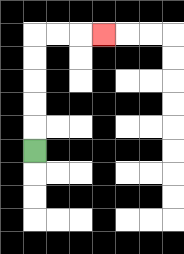{'start': '[1, 6]', 'end': '[4, 1]', 'path_directions': 'U,U,U,U,U,R,R,R', 'path_coordinates': '[[1, 6], [1, 5], [1, 4], [1, 3], [1, 2], [1, 1], [2, 1], [3, 1], [4, 1]]'}